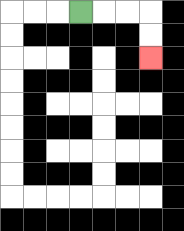{'start': '[3, 0]', 'end': '[6, 2]', 'path_directions': 'R,R,R,D,D', 'path_coordinates': '[[3, 0], [4, 0], [5, 0], [6, 0], [6, 1], [6, 2]]'}